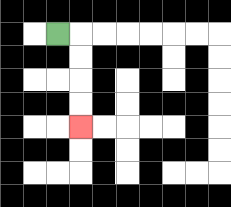{'start': '[2, 1]', 'end': '[3, 5]', 'path_directions': 'R,D,D,D,D', 'path_coordinates': '[[2, 1], [3, 1], [3, 2], [3, 3], [3, 4], [3, 5]]'}